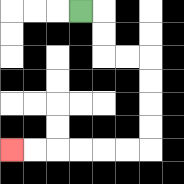{'start': '[3, 0]', 'end': '[0, 6]', 'path_directions': 'R,D,D,R,R,D,D,D,D,L,L,L,L,L,L', 'path_coordinates': '[[3, 0], [4, 0], [4, 1], [4, 2], [5, 2], [6, 2], [6, 3], [6, 4], [6, 5], [6, 6], [5, 6], [4, 6], [3, 6], [2, 6], [1, 6], [0, 6]]'}